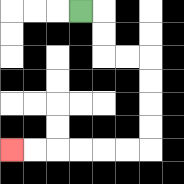{'start': '[3, 0]', 'end': '[0, 6]', 'path_directions': 'R,D,D,R,R,D,D,D,D,L,L,L,L,L,L', 'path_coordinates': '[[3, 0], [4, 0], [4, 1], [4, 2], [5, 2], [6, 2], [6, 3], [6, 4], [6, 5], [6, 6], [5, 6], [4, 6], [3, 6], [2, 6], [1, 6], [0, 6]]'}